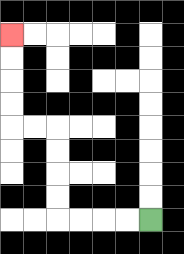{'start': '[6, 9]', 'end': '[0, 1]', 'path_directions': 'L,L,L,L,U,U,U,U,L,L,U,U,U,U', 'path_coordinates': '[[6, 9], [5, 9], [4, 9], [3, 9], [2, 9], [2, 8], [2, 7], [2, 6], [2, 5], [1, 5], [0, 5], [0, 4], [0, 3], [0, 2], [0, 1]]'}